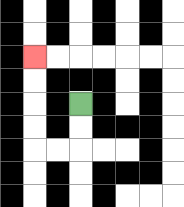{'start': '[3, 4]', 'end': '[1, 2]', 'path_directions': 'D,D,L,L,U,U,U,U', 'path_coordinates': '[[3, 4], [3, 5], [3, 6], [2, 6], [1, 6], [1, 5], [1, 4], [1, 3], [1, 2]]'}